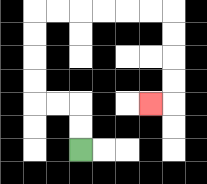{'start': '[3, 6]', 'end': '[6, 4]', 'path_directions': 'U,U,L,L,U,U,U,U,R,R,R,R,R,R,D,D,D,D,L', 'path_coordinates': '[[3, 6], [3, 5], [3, 4], [2, 4], [1, 4], [1, 3], [1, 2], [1, 1], [1, 0], [2, 0], [3, 0], [4, 0], [5, 0], [6, 0], [7, 0], [7, 1], [7, 2], [7, 3], [7, 4], [6, 4]]'}